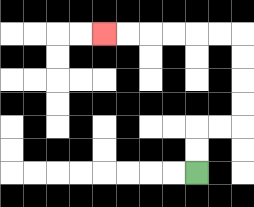{'start': '[8, 7]', 'end': '[4, 1]', 'path_directions': 'U,U,R,R,U,U,U,U,L,L,L,L,L,L', 'path_coordinates': '[[8, 7], [8, 6], [8, 5], [9, 5], [10, 5], [10, 4], [10, 3], [10, 2], [10, 1], [9, 1], [8, 1], [7, 1], [6, 1], [5, 1], [4, 1]]'}